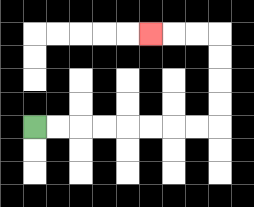{'start': '[1, 5]', 'end': '[6, 1]', 'path_directions': 'R,R,R,R,R,R,R,R,U,U,U,U,L,L,L', 'path_coordinates': '[[1, 5], [2, 5], [3, 5], [4, 5], [5, 5], [6, 5], [7, 5], [8, 5], [9, 5], [9, 4], [9, 3], [9, 2], [9, 1], [8, 1], [7, 1], [6, 1]]'}